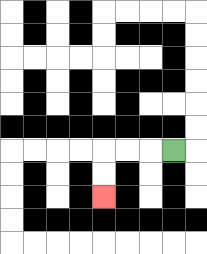{'start': '[7, 6]', 'end': '[4, 8]', 'path_directions': 'L,L,L,D,D', 'path_coordinates': '[[7, 6], [6, 6], [5, 6], [4, 6], [4, 7], [4, 8]]'}